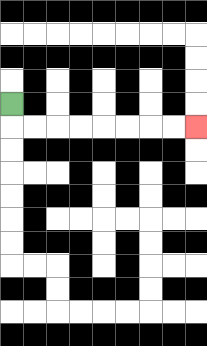{'start': '[0, 4]', 'end': '[8, 5]', 'path_directions': 'D,R,R,R,R,R,R,R,R', 'path_coordinates': '[[0, 4], [0, 5], [1, 5], [2, 5], [3, 5], [4, 5], [5, 5], [6, 5], [7, 5], [8, 5]]'}